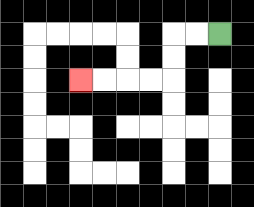{'start': '[9, 1]', 'end': '[3, 3]', 'path_directions': 'L,L,D,D,L,L,L,L', 'path_coordinates': '[[9, 1], [8, 1], [7, 1], [7, 2], [7, 3], [6, 3], [5, 3], [4, 3], [3, 3]]'}